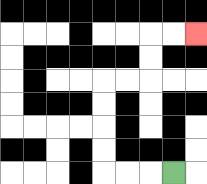{'start': '[7, 7]', 'end': '[8, 1]', 'path_directions': 'L,L,L,U,U,U,U,R,R,U,U,R,R', 'path_coordinates': '[[7, 7], [6, 7], [5, 7], [4, 7], [4, 6], [4, 5], [4, 4], [4, 3], [5, 3], [6, 3], [6, 2], [6, 1], [7, 1], [8, 1]]'}